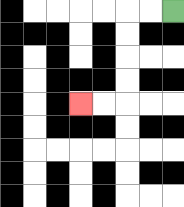{'start': '[7, 0]', 'end': '[3, 4]', 'path_directions': 'L,L,D,D,D,D,L,L', 'path_coordinates': '[[7, 0], [6, 0], [5, 0], [5, 1], [5, 2], [5, 3], [5, 4], [4, 4], [3, 4]]'}